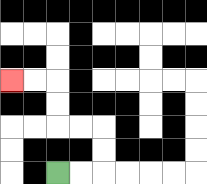{'start': '[2, 7]', 'end': '[0, 3]', 'path_directions': 'R,R,U,U,L,L,U,U,L,L', 'path_coordinates': '[[2, 7], [3, 7], [4, 7], [4, 6], [4, 5], [3, 5], [2, 5], [2, 4], [2, 3], [1, 3], [0, 3]]'}